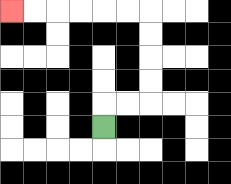{'start': '[4, 5]', 'end': '[0, 0]', 'path_directions': 'U,R,R,U,U,U,U,L,L,L,L,L,L', 'path_coordinates': '[[4, 5], [4, 4], [5, 4], [6, 4], [6, 3], [6, 2], [6, 1], [6, 0], [5, 0], [4, 0], [3, 0], [2, 0], [1, 0], [0, 0]]'}